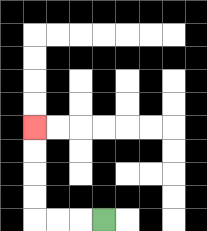{'start': '[4, 9]', 'end': '[1, 5]', 'path_directions': 'L,L,L,U,U,U,U', 'path_coordinates': '[[4, 9], [3, 9], [2, 9], [1, 9], [1, 8], [1, 7], [1, 6], [1, 5]]'}